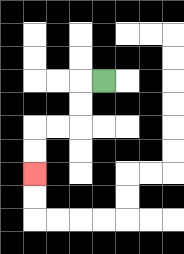{'start': '[4, 3]', 'end': '[1, 7]', 'path_directions': 'L,D,D,L,L,D,D', 'path_coordinates': '[[4, 3], [3, 3], [3, 4], [3, 5], [2, 5], [1, 5], [1, 6], [1, 7]]'}